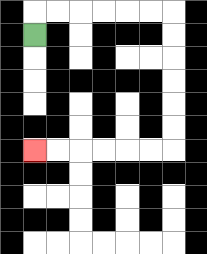{'start': '[1, 1]', 'end': '[1, 6]', 'path_directions': 'U,R,R,R,R,R,R,D,D,D,D,D,D,L,L,L,L,L,L', 'path_coordinates': '[[1, 1], [1, 0], [2, 0], [3, 0], [4, 0], [5, 0], [6, 0], [7, 0], [7, 1], [7, 2], [7, 3], [7, 4], [7, 5], [7, 6], [6, 6], [5, 6], [4, 6], [3, 6], [2, 6], [1, 6]]'}